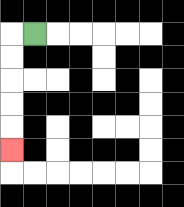{'start': '[1, 1]', 'end': '[0, 6]', 'path_directions': 'L,D,D,D,D,D', 'path_coordinates': '[[1, 1], [0, 1], [0, 2], [0, 3], [0, 4], [0, 5], [0, 6]]'}